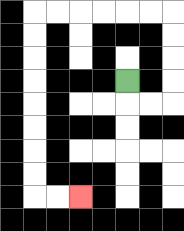{'start': '[5, 3]', 'end': '[3, 8]', 'path_directions': 'D,R,R,U,U,U,U,L,L,L,L,L,L,D,D,D,D,D,D,D,D,R,R', 'path_coordinates': '[[5, 3], [5, 4], [6, 4], [7, 4], [7, 3], [7, 2], [7, 1], [7, 0], [6, 0], [5, 0], [4, 0], [3, 0], [2, 0], [1, 0], [1, 1], [1, 2], [1, 3], [1, 4], [1, 5], [1, 6], [1, 7], [1, 8], [2, 8], [3, 8]]'}